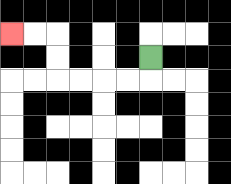{'start': '[6, 2]', 'end': '[0, 1]', 'path_directions': 'D,L,L,L,L,U,U,L,L', 'path_coordinates': '[[6, 2], [6, 3], [5, 3], [4, 3], [3, 3], [2, 3], [2, 2], [2, 1], [1, 1], [0, 1]]'}